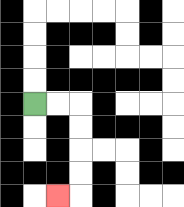{'start': '[1, 4]', 'end': '[2, 8]', 'path_directions': 'R,R,D,D,D,D,L', 'path_coordinates': '[[1, 4], [2, 4], [3, 4], [3, 5], [3, 6], [3, 7], [3, 8], [2, 8]]'}